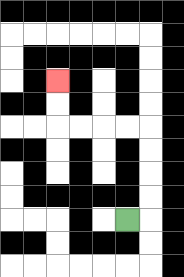{'start': '[5, 9]', 'end': '[2, 3]', 'path_directions': 'R,U,U,U,U,L,L,L,L,U,U', 'path_coordinates': '[[5, 9], [6, 9], [6, 8], [6, 7], [6, 6], [6, 5], [5, 5], [4, 5], [3, 5], [2, 5], [2, 4], [2, 3]]'}